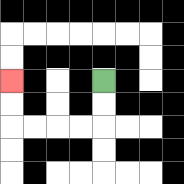{'start': '[4, 3]', 'end': '[0, 3]', 'path_directions': 'D,D,L,L,L,L,U,U', 'path_coordinates': '[[4, 3], [4, 4], [4, 5], [3, 5], [2, 5], [1, 5], [0, 5], [0, 4], [0, 3]]'}